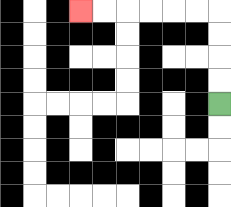{'start': '[9, 4]', 'end': '[3, 0]', 'path_directions': 'U,U,U,U,L,L,L,L,L,L', 'path_coordinates': '[[9, 4], [9, 3], [9, 2], [9, 1], [9, 0], [8, 0], [7, 0], [6, 0], [5, 0], [4, 0], [3, 0]]'}